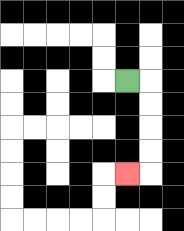{'start': '[5, 3]', 'end': '[5, 7]', 'path_directions': 'R,D,D,D,D,L', 'path_coordinates': '[[5, 3], [6, 3], [6, 4], [6, 5], [6, 6], [6, 7], [5, 7]]'}